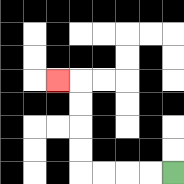{'start': '[7, 7]', 'end': '[2, 3]', 'path_directions': 'L,L,L,L,U,U,U,U,L', 'path_coordinates': '[[7, 7], [6, 7], [5, 7], [4, 7], [3, 7], [3, 6], [3, 5], [3, 4], [3, 3], [2, 3]]'}